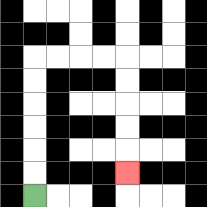{'start': '[1, 8]', 'end': '[5, 7]', 'path_directions': 'U,U,U,U,U,U,R,R,R,R,D,D,D,D,D', 'path_coordinates': '[[1, 8], [1, 7], [1, 6], [1, 5], [1, 4], [1, 3], [1, 2], [2, 2], [3, 2], [4, 2], [5, 2], [5, 3], [5, 4], [5, 5], [5, 6], [5, 7]]'}